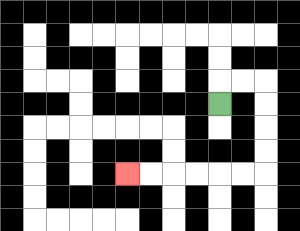{'start': '[9, 4]', 'end': '[5, 7]', 'path_directions': 'U,R,R,D,D,D,D,L,L,L,L,L,L', 'path_coordinates': '[[9, 4], [9, 3], [10, 3], [11, 3], [11, 4], [11, 5], [11, 6], [11, 7], [10, 7], [9, 7], [8, 7], [7, 7], [6, 7], [5, 7]]'}